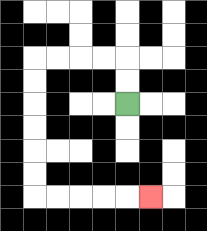{'start': '[5, 4]', 'end': '[6, 8]', 'path_directions': 'U,U,L,L,L,L,D,D,D,D,D,D,R,R,R,R,R', 'path_coordinates': '[[5, 4], [5, 3], [5, 2], [4, 2], [3, 2], [2, 2], [1, 2], [1, 3], [1, 4], [1, 5], [1, 6], [1, 7], [1, 8], [2, 8], [3, 8], [4, 8], [5, 8], [6, 8]]'}